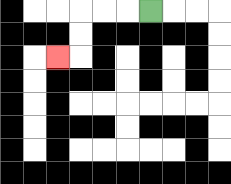{'start': '[6, 0]', 'end': '[2, 2]', 'path_directions': 'L,L,L,D,D,L', 'path_coordinates': '[[6, 0], [5, 0], [4, 0], [3, 0], [3, 1], [3, 2], [2, 2]]'}